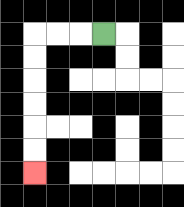{'start': '[4, 1]', 'end': '[1, 7]', 'path_directions': 'L,L,L,D,D,D,D,D,D', 'path_coordinates': '[[4, 1], [3, 1], [2, 1], [1, 1], [1, 2], [1, 3], [1, 4], [1, 5], [1, 6], [1, 7]]'}